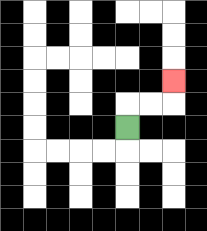{'start': '[5, 5]', 'end': '[7, 3]', 'path_directions': 'U,R,R,U', 'path_coordinates': '[[5, 5], [5, 4], [6, 4], [7, 4], [7, 3]]'}